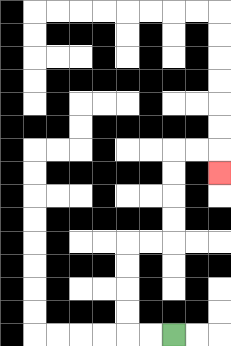{'start': '[7, 14]', 'end': '[9, 7]', 'path_directions': 'L,L,U,U,U,U,R,R,U,U,U,U,R,R,D', 'path_coordinates': '[[7, 14], [6, 14], [5, 14], [5, 13], [5, 12], [5, 11], [5, 10], [6, 10], [7, 10], [7, 9], [7, 8], [7, 7], [7, 6], [8, 6], [9, 6], [9, 7]]'}